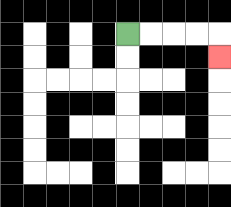{'start': '[5, 1]', 'end': '[9, 2]', 'path_directions': 'R,R,R,R,D', 'path_coordinates': '[[5, 1], [6, 1], [7, 1], [8, 1], [9, 1], [9, 2]]'}